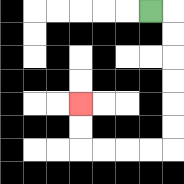{'start': '[6, 0]', 'end': '[3, 4]', 'path_directions': 'R,D,D,D,D,D,D,L,L,L,L,U,U', 'path_coordinates': '[[6, 0], [7, 0], [7, 1], [7, 2], [7, 3], [7, 4], [7, 5], [7, 6], [6, 6], [5, 6], [4, 6], [3, 6], [3, 5], [3, 4]]'}